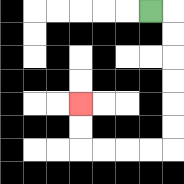{'start': '[6, 0]', 'end': '[3, 4]', 'path_directions': 'R,D,D,D,D,D,D,L,L,L,L,U,U', 'path_coordinates': '[[6, 0], [7, 0], [7, 1], [7, 2], [7, 3], [7, 4], [7, 5], [7, 6], [6, 6], [5, 6], [4, 6], [3, 6], [3, 5], [3, 4]]'}